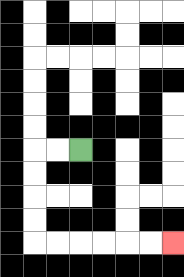{'start': '[3, 6]', 'end': '[7, 10]', 'path_directions': 'L,L,D,D,D,D,R,R,R,R,R,R', 'path_coordinates': '[[3, 6], [2, 6], [1, 6], [1, 7], [1, 8], [1, 9], [1, 10], [2, 10], [3, 10], [4, 10], [5, 10], [6, 10], [7, 10]]'}